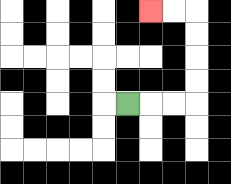{'start': '[5, 4]', 'end': '[6, 0]', 'path_directions': 'R,R,R,U,U,U,U,L,L', 'path_coordinates': '[[5, 4], [6, 4], [7, 4], [8, 4], [8, 3], [8, 2], [8, 1], [8, 0], [7, 0], [6, 0]]'}